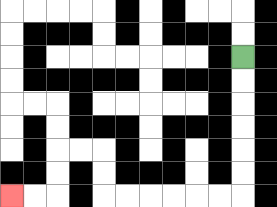{'start': '[10, 2]', 'end': '[0, 8]', 'path_directions': 'D,D,D,D,D,D,L,L,L,L,L,L,U,U,L,L,D,D,L,L', 'path_coordinates': '[[10, 2], [10, 3], [10, 4], [10, 5], [10, 6], [10, 7], [10, 8], [9, 8], [8, 8], [7, 8], [6, 8], [5, 8], [4, 8], [4, 7], [4, 6], [3, 6], [2, 6], [2, 7], [2, 8], [1, 8], [0, 8]]'}